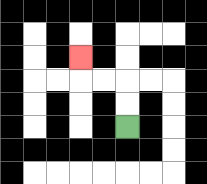{'start': '[5, 5]', 'end': '[3, 2]', 'path_directions': 'U,U,L,L,U', 'path_coordinates': '[[5, 5], [5, 4], [5, 3], [4, 3], [3, 3], [3, 2]]'}